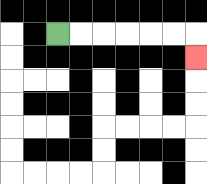{'start': '[2, 1]', 'end': '[8, 2]', 'path_directions': 'R,R,R,R,R,R,D', 'path_coordinates': '[[2, 1], [3, 1], [4, 1], [5, 1], [6, 1], [7, 1], [8, 1], [8, 2]]'}